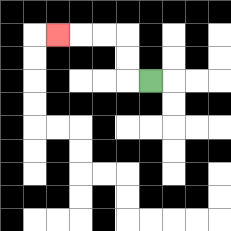{'start': '[6, 3]', 'end': '[2, 1]', 'path_directions': 'L,U,U,L,L,L', 'path_coordinates': '[[6, 3], [5, 3], [5, 2], [5, 1], [4, 1], [3, 1], [2, 1]]'}